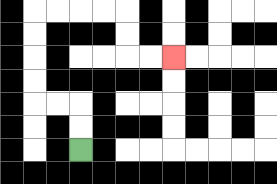{'start': '[3, 6]', 'end': '[7, 2]', 'path_directions': 'U,U,L,L,U,U,U,U,R,R,R,R,D,D,R,R', 'path_coordinates': '[[3, 6], [3, 5], [3, 4], [2, 4], [1, 4], [1, 3], [1, 2], [1, 1], [1, 0], [2, 0], [3, 0], [4, 0], [5, 0], [5, 1], [5, 2], [6, 2], [7, 2]]'}